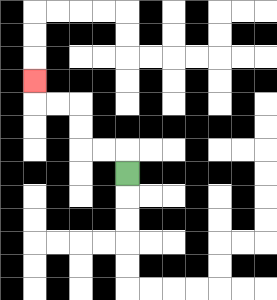{'start': '[5, 7]', 'end': '[1, 3]', 'path_directions': 'U,L,L,U,U,L,L,U', 'path_coordinates': '[[5, 7], [5, 6], [4, 6], [3, 6], [3, 5], [3, 4], [2, 4], [1, 4], [1, 3]]'}